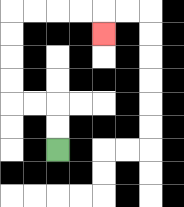{'start': '[2, 6]', 'end': '[4, 1]', 'path_directions': 'U,U,L,L,U,U,U,U,R,R,R,R,D', 'path_coordinates': '[[2, 6], [2, 5], [2, 4], [1, 4], [0, 4], [0, 3], [0, 2], [0, 1], [0, 0], [1, 0], [2, 0], [3, 0], [4, 0], [4, 1]]'}